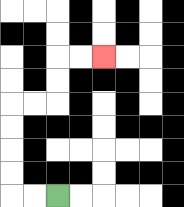{'start': '[2, 8]', 'end': '[4, 2]', 'path_directions': 'L,L,U,U,U,U,R,R,U,U,R,R', 'path_coordinates': '[[2, 8], [1, 8], [0, 8], [0, 7], [0, 6], [0, 5], [0, 4], [1, 4], [2, 4], [2, 3], [2, 2], [3, 2], [4, 2]]'}